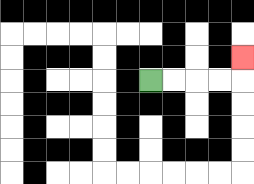{'start': '[6, 3]', 'end': '[10, 2]', 'path_directions': 'R,R,R,R,U', 'path_coordinates': '[[6, 3], [7, 3], [8, 3], [9, 3], [10, 3], [10, 2]]'}